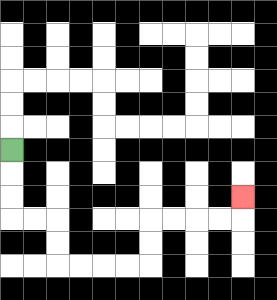{'start': '[0, 6]', 'end': '[10, 8]', 'path_directions': 'D,D,D,R,R,D,D,R,R,R,R,U,U,R,R,R,R,U', 'path_coordinates': '[[0, 6], [0, 7], [0, 8], [0, 9], [1, 9], [2, 9], [2, 10], [2, 11], [3, 11], [4, 11], [5, 11], [6, 11], [6, 10], [6, 9], [7, 9], [8, 9], [9, 9], [10, 9], [10, 8]]'}